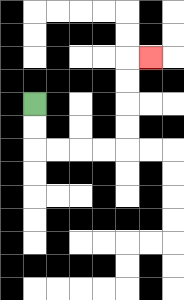{'start': '[1, 4]', 'end': '[6, 2]', 'path_directions': 'D,D,R,R,R,R,U,U,U,U,R', 'path_coordinates': '[[1, 4], [1, 5], [1, 6], [2, 6], [3, 6], [4, 6], [5, 6], [5, 5], [5, 4], [5, 3], [5, 2], [6, 2]]'}